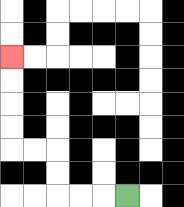{'start': '[5, 8]', 'end': '[0, 2]', 'path_directions': 'L,L,L,U,U,L,L,U,U,U,U', 'path_coordinates': '[[5, 8], [4, 8], [3, 8], [2, 8], [2, 7], [2, 6], [1, 6], [0, 6], [0, 5], [0, 4], [0, 3], [0, 2]]'}